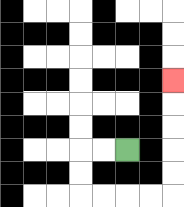{'start': '[5, 6]', 'end': '[7, 3]', 'path_directions': 'L,L,D,D,R,R,R,R,U,U,U,U,U', 'path_coordinates': '[[5, 6], [4, 6], [3, 6], [3, 7], [3, 8], [4, 8], [5, 8], [6, 8], [7, 8], [7, 7], [7, 6], [7, 5], [7, 4], [7, 3]]'}